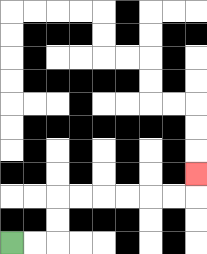{'start': '[0, 10]', 'end': '[8, 7]', 'path_directions': 'R,R,U,U,R,R,R,R,R,R,U', 'path_coordinates': '[[0, 10], [1, 10], [2, 10], [2, 9], [2, 8], [3, 8], [4, 8], [5, 8], [6, 8], [7, 8], [8, 8], [8, 7]]'}